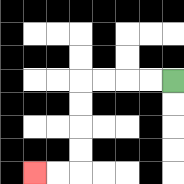{'start': '[7, 3]', 'end': '[1, 7]', 'path_directions': 'L,L,L,L,D,D,D,D,L,L', 'path_coordinates': '[[7, 3], [6, 3], [5, 3], [4, 3], [3, 3], [3, 4], [3, 5], [3, 6], [3, 7], [2, 7], [1, 7]]'}